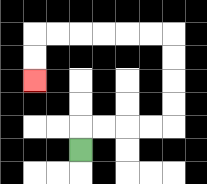{'start': '[3, 6]', 'end': '[1, 3]', 'path_directions': 'U,R,R,R,R,U,U,U,U,L,L,L,L,L,L,D,D', 'path_coordinates': '[[3, 6], [3, 5], [4, 5], [5, 5], [6, 5], [7, 5], [7, 4], [7, 3], [7, 2], [7, 1], [6, 1], [5, 1], [4, 1], [3, 1], [2, 1], [1, 1], [1, 2], [1, 3]]'}